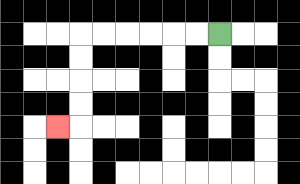{'start': '[9, 1]', 'end': '[2, 5]', 'path_directions': 'L,L,L,L,L,L,D,D,D,D,L', 'path_coordinates': '[[9, 1], [8, 1], [7, 1], [6, 1], [5, 1], [4, 1], [3, 1], [3, 2], [3, 3], [3, 4], [3, 5], [2, 5]]'}